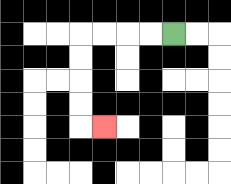{'start': '[7, 1]', 'end': '[4, 5]', 'path_directions': 'L,L,L,L,D,D,D,D,R', 'path_coordinates': '[[7, 1], [6, 1], [5, 1], [4, 1], [3, 1], [3, 2], [3, 3], [3, 4], [3, 5], [4, 5]]'}